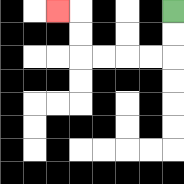{'start': '[7, 0]', 'end': '[2, 0]', 'path_directions': 'D,D,L,L,L,L,U,U,L', 'path_coordinates': '[[7, 0], [7, 1], [7, 2], [6, 2], [5, 2], [4, 2], [3, 2], [3, 1], [3, 0], [2, 0]]'}